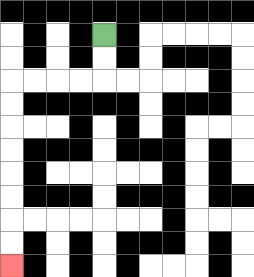{'start': '[4, 1]', 'end': '[0, 11]', 'path_directions': 'D,D,L,L,L,L,D,D,D,D,D,D,D,D', 'path_coordinates': '[[4, 1], [4, 2], [4, 3], [3, 3], [2, 3], [1, 3], [0, 3], [0, 4], [0, 5], [0, 6], [0, 7], [0, 8], [0, 9], [0, 10], [0, 11]]'}